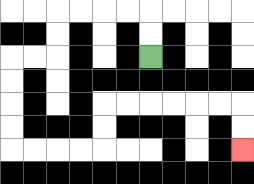{'start': '[6, 2]', 'end': '[10, 6]', 'path_directions': 'U,U,L,L,L,L,D,D,L,L,D,D,D,D,R,R,R,R,U,U,R,R,R,R,R,R,D,D', 'path_coordinates': '[[6, 2], [6, 1], [6, 0], [5, 0], [4, 0], [3, 0], [2, 0], [2, 1], [2, 2], [1, 2], [0, 2], [0, 3], [0, 4], [0, 5], [0, 6], [1, 6], [2, 6], [3, 6], [4, 6], [4, 5], [4, 4], [5, 4], [6, 4], [7, 4], [8, 4], [9, 4], [10, 4], [10, 5], [10, 6]]'}